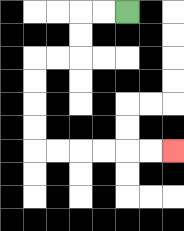{'start': '[5, 0]', 'end': '[7, 6]', 'path_directions': 'L,L,D,D,L,L,D,D,D,D,R,R,R,R,R,R', 'path_coordinates': '[[5, 0], [4, 0], [3, 0], [3, 1], [3, 2], [2, 2], [1, 2], [1, 3], [1, 4], [1, 5], [1, 6], [2, 6], [3, 6], [4, 6], [5, 6], [6, 6], [7, 6]]'}